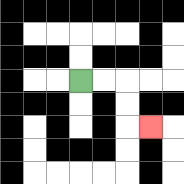{'start': '[3, 3]', 'end': '[6, 5]', 'path_directions': 'R,R,D,D,R', 'path_coordinates': '[[3, 3], [4, 3], [5, 3], [5, 4], [5, 5], [6, 5]]'}